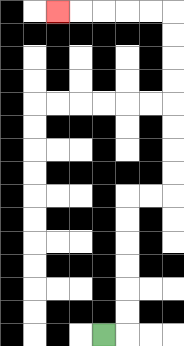{'start': '[4, 14]', 'end': '[2, 0]', 'path_directions': 'R,U,U,U,U,U,U,R,R,U,U,U,U,U,U,U,U,L,L,L,L,L', 'path_coordinates': '[[4, 14], [5, 14], [5, 13], [5, 12], [5, 11], [5, 10], [5, 9], [5, 8], [6, 8], [7, 8], [7, 7], [7, 6], [7, 5], [7, 4], [7, 3], [7, 2], [7, 1], [7, 0], [6, 0], [5, 0], [4, 0], [3, 0], [2, 0]]'}